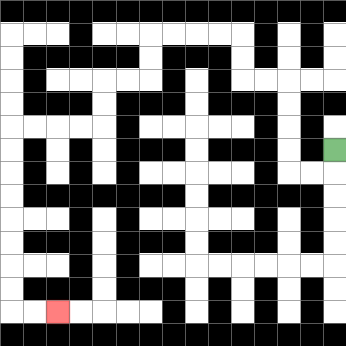{'start': '[14, 6]', 'end': '[2, 13]', 'path_directions': 'D,L,L,U,U,U,U,L,L,U,U,L,L,L,L,D,D,L,L,D,D,L,L,L,L,D,D,D,D,D,D,D,D,R,R', 'path_coordinates': '[[14, 6], [14, 7], [13, 7], [12, 7], [12, 6], [12, 5], [12, 4], [12, 3], [11, 3], [10, 3], [10, 2], [10, 1], [9, 1], [8, 1], [7, 1], [6, 1], [6, 2], [6, 3], [5, 3], [4, 3], [4, 4], [4, 5], [3, 5], [2, 5], [1, 5], [0, 5], [0, 6], [0, 7], [0, 8], [0, 9], [0, 10], [0, 11], [0, 12], [0, 13], [1, 13], [2, 13]]'}